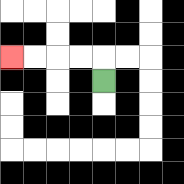{'start': '[4, 3]', 'end': '[0, 2]', 'path_directions': 'U,L,L,L,L', 'path_coordinates': '[[4, 3], [4, 2], [3, 2], [2, 2], [1, 2], [0, 2]]'}